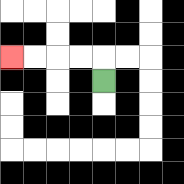{'start': '[4, 3]', 'end': '[0, 2]', 'path_directions': 'U,L,L,L,L', 'path_coordinates': '[[4, 3], [4, 2], [3, 2], [2, 2], [1, 2], [0, 2]]'}